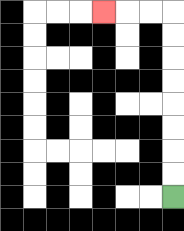{'start': '[7, 8]', 'end': '[4, 0]', 'path_directions': 'U,U,U,U,U,U,U,U,L,L,L', 'path_coordinates': '[[7, 8], [7, 7], [7, 6], [7, 5], [7, 4], [7, 3], [7, 2], [7, 1], [7, 0], [6, 0], [5, 0], [4, 0]]'}